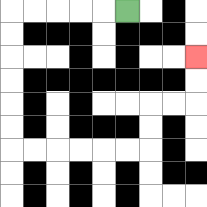{'start': '[5, 0]', 'end': '[8, 2]', 'path_directions': 'L,L,L,L,L,D,D,D,D,D,D,R,R,R,R,R,R,U,U,R,R,U,U', 'path_coordinates': '[[5, 0], [4, 0], [3, 0], [2, 0], [1, 0], [0, 0], [0, 1], [0, 2], [0, 3], [0, 4], [0, 5], [0, 6], [1, 6], [2, 6], [3, 6], [4, 6], [5, 6], [6, 6], [6, 5], [6, 4], [7, 4], [8, 4], [8, 3], [8, 2]]'}